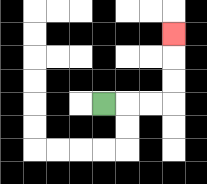{'start': '[4, 4]', 'end': '[7, 1]', 'path_directions': 'R,R,R,U,U,U', 'path_coordinates': '[[4, 4], [5, 4], [6, 4], [7, 4], [7, 3], [7, 2], [7, 1]]'}